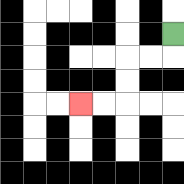{'start': '[7, 1]', 'end': '[3, 4]', 'path_directions': 'D,L,L,D,D,L,L', 'path_coordinates': '[[7, 1], [7, 2], [6, 2], [5, 2], [5, 3], [5, 4], [4, 4], [3, 4]]'}